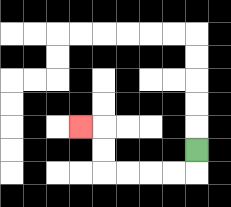{'start': '[8, 6]', 'end': '[3, 5]', 'path_directions': 'D,L,L,L,L,U,U,L', 'path_coordinates': '[[8, 6], [8, 7], [7, 7], [6, 7], [5, 7], [4, 7], [4, 6], [4, 5], [3, 5]]'}